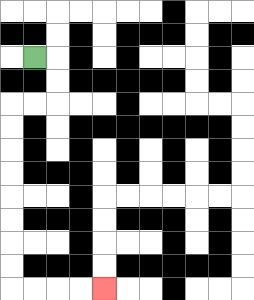{'start': '[1, 2]', 'end': '[4, 12]', 'path_directions': 'R,D,D,L,L,D,D,D,D,D,D,D,D,R,R,R,R', 'path_coordinates': '[[1, 2], [2, 2], [2, 3], [2, 4], [1, 4], [0, 4], [0, 5], [0, 6], [0, 7], [0, 8], [0, 9], [0, 10], [0, 11], [0, 12], [1, 12], [2, 12], [3, 12], [4, 12]]'}